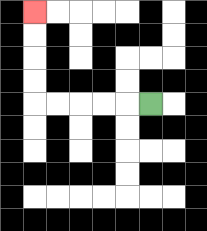{'start': '[6, 4]', 'end': '[1, 0]', 'path_directions': 'L,L,L,L,L,U,U,U,U', 'path_coordinates': '[[6, 4], [5, 4], [4, 4], [3, 4], [2, 4], [1, 4], [1, 3], [1, 2], [1, 1], [1, 0]]'}